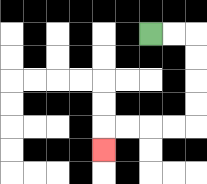{'start': '[6, 1]', 'end': '[4, 6]', 'path_directions': 'R,R,D,D,D,D,L,L,L,L,D', 'path_coordinates': '[[6, 1], [7, 1], [8, 1], [8, 2], [8, 3], [8, 4], [8, 5], [7, 5], [6, 5], [5, 5], [4, 5], [4, 6]]'}